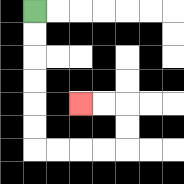{'start': '[1, 0]', 'end': '[3, 4]', 'path_directions': 'D,D,D,D,D,D,R,R,R,R,U,U,L,L', 'path_coordinates': '[[1, 0], [1, 1], [1, 2], [1, 3], [1, 4], [1, 5], [1, 6], [2, 6], [3, 6], [4, 6], [5, 6], [5, 5], [5, 4], [4, 4], [3, 4]]'}